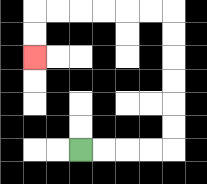{'start': '[3, 6]', 'end': '[1, 2]', 'path_directions': 'R,R,R,R,U,U,U,U,U,U,L,L,L,L,L,L,D,D', 'path_coordinates': '[[3, 6], [4, 6], [5, 6], [6, 6], [7, 6], [7, 5], [7, 4], [7, 3], [7, 2], [7, 1], [7, 0], [6, 0], [5, 0], [4, 0], [3, 0], [2, 0], [1, 0], [1, 1], [1, 2]]'}